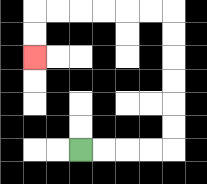{'start': '[3, 6]', 'end': '[1, 2]', 'path_directions': 'R,R,R,R,U,U,U,U,U,U,L,L,L,L,L,L,D,D', 'path_coordinates': '[[3, 6], [4, 6], [5, 6], [6, 6], [7, 6], [7, 5], [7, 4], [7, 3], [7, 2], [7, 1], [7, 0], [6, 0], [5, 0], [4, 0], [3, 0], [2, 0], [1, 0], [1, 1], [1, 2]]'}